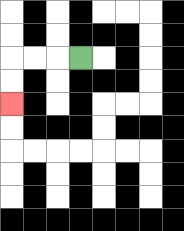{'start': '[3, 2]', 'end': '[0, 4]', 'path_directions': 'L,L,L,D,D', 'path_coordinates': '[[3, 2], [2, 2], [1, 2], [0, 2], [0, 3], [0, 4]]'}